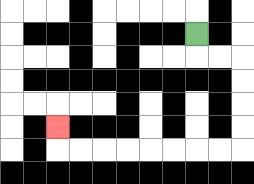{'start': '[8, 1]', 'end': '[2, 5]', 'path_directions': 'D,R,R,D,D,D,D,L,L,L,L,L,L,L,L,U', 'path_coordinates': '[[8, 1], [8, 2], [9, 2], [10, 2], [10, 3], [10, 4], [10, 5], [10, 6], [9, 6], [8, 6], [7, 6], [6, 6], [5, 6], [4, 6], [3, 6], [2, 6], [2, 5]]'}